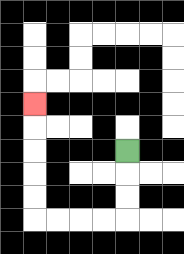{'start': '[5, 6]', 'end': '[1, 4]', 'path_directions': 'D,D,D,L,L,L,L,U,U,U,U,U', 'path_coordinates': '[[5, 6], [5, 7], [5, 8], [5, 9], [4, 9], [3, 9], [2, 9], [1, 9], [1, 8], [1, 7], [1, 6], [1, 5], [1, 4]]'}